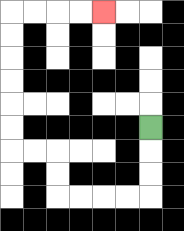{'start': '[6, 5]', 'end': '[4, 0]', 'path_directions': 'D,D,D,L,L,L,L,U,U,L,L,U,U,U,U,U,U,R,R,R,R', 'path_coordinates': '[[6, 5], [6, 6], [6, 7], [6, 8], [5, 8], [4, 8], [3, 8], [2, 8], [2, 7], [2, 6], [1, 6], [0, 6], [0, 5], [0, 4], [0, 3], [0, 2], [0, 1], [0, 0], [1, 0], [2, 0], [3, 0], [4, 0]]'}